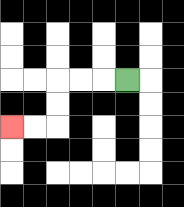{'start': '[5, 3]', 'end': '[0, 5]', 'path_directions': 'L,L,L,D,D,L,L', 'path_coordinates': '[[5, 3], [4, 3], [3, 3], [2, 3], [2, 4], [2, 5], [1, 5], [0, 5]]'}